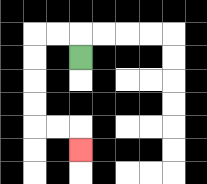{'start': '[3, 2]', 'end': '[3, 6]', 'path_directions': 'U,L,L,D,D,D,D,R,R,D', 'path_coordinates': '[[3, 2], [3, 1], [2, 1], [1, 1], [1, 2], [1, 3], [1, 4], [1, 5], [2, 5], [3, 5], [3, 6]]'}